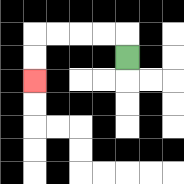{'start': '[5, 2]', 'end': '[1, 3]', 'path_directions': 'U,L,L,L,L,D,D', 'path_coordinates': '[[5, 2], [5, 1], [4, 1], [3, 1], [2, 1], [1, 1], [1, 2], [1, 3]]'}